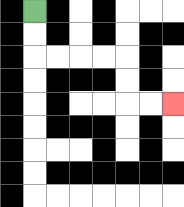{'start': '[1, 0]', 'end': '[7, 4]', 'path_directions': 'D,D,R,R,R,R,D,D,R,R', 'path_coordinates': '[[1, 0], [1, 1], [1, 2], [2, 2], [3, 2], [4, 2], [5, 2], [5, 3], [5, 4], [6, 4], [7, 4]]'}